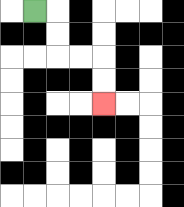{'start': '[1, 0]', 'end': '[4, 4]', 'path_directions': 'R,D,D,R,R,D,D', 'path_coordinates': '[[1, 0], [2, 0], [2, 1], [2, 2], [3, 2], [4, 2], [4, 3], [4, 4]]'}